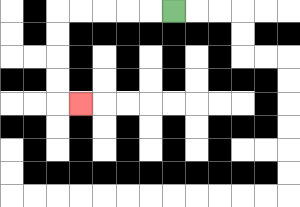{'start': '[7, 0]', 'end': '[3, 4]', 'path_directions': 'L,L,L,L,L,D,D,D,D,R', 'path_coordinates': '[[7, 0], [6, 0], [5, 0], [4, 0], [3, 0], [2, 0], [2, 1], [2, 2], [2, 3], [2, 4], [3, 4]]'}